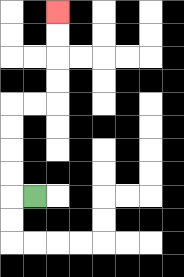{'start': '[1, 8]', 'end': '[2, 0]', 'path_directions': 'L,U,U,U,U,R,R,U,U,U,U', 'path_coordinates': '[[1, 8], [0, 8], [0, 7], [0, 6], [0, 5], [0, 4], [1, 4], [2, 4], [2, 3], [2, 2], [2, 1], [2, 0]]'}